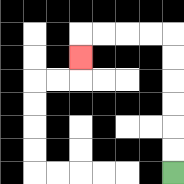{'start': '[7, 7]', 'end': '[3, 2]', 'path_directions': 'U,U,U,U,U,U,L,L,L,L,D', 'path_coordinates': '[[7, 7], [7, 6], [7, 5], [7, 4], [7, 3], [7, 2], [7, 1], [6, 1], [5, 1], [4, 1], [3, 1], [3, 2]]'}